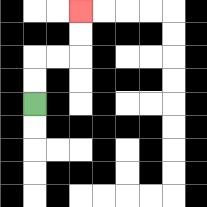{'start': '[1, 4]', 'end': '[3, 0]', 'path_directions': 'U,U,R,R,U,U', 'path_coordinates': '[[1, 4], [1, 3], [1, 2], [2, 2], [3, 2], [3, 1], [3, 0]]'}